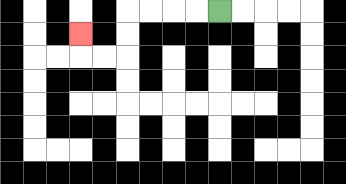{'start': '[9, 0]', 'end': '[3, 1]', 'path_directions': 'L,L,L,L,D,D,L,L,U', 'path_coordinates': '[[9, 0], [8, 0], [7, 0], [6, 0], [5, 0], [5, 1], [5, 2], [4, 2], [3, 2], [3, 1]]'}